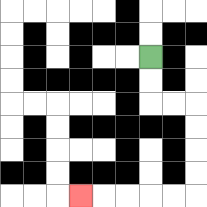{'start': '[6, 2]', 'end': '[3, 8]', 'path_directions': 'D,D,R,R,D,D,D,D,L,L,L,L,L', 'path_coordinates': '[[6, 2], [6, 3], [6, 4], [7, 4], [8, 4], [8, 5], [8, 6], [8, 7], [8, 8], [7, 8], [6, 8], [5, 8], [4, 8], [3, 8]]'}